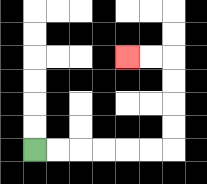{'start': '[1, 6]', 'end': '[5, 2]', 'path_directions': 'R,R,R,R,R,R,U,U,U,U,L,L', 'path_coordinates': '[[1, 6], [2, 6], [3, 6], [4, 6], [5, 6], [6, 6], [7, 6], [7, 5], [7, 4], [7, 3], [7, 2], [6, 2], [5, 2]]'}